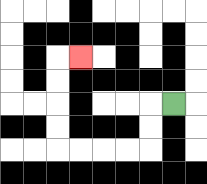{'start': '[7, 4]', 'end': '[3, 2]', 'path_directions': 'L,D,D,L,L,L,L,U,U,U,U,R', 'path_coordinates': '[[7, 4], [6, 4], [6, 5], [6, 6], [5, 6], [4, 6], [3, 6], [2, 6], [2, 5], [2, 4], [2, 3], [2, 2], [3, 2]]'}